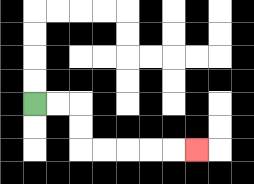{'start': '[1, 4]', 'end': '[8, 6]', 'path_directions': 'R,R,D,D,R,R,R,R,R', 'path_coordinates': '[[1, 4], [2, 4], [3, 4], [3, 5], [3, 6], [4, 6], [5, 6], [6, 6], [7, 6], [8, 6]]'}